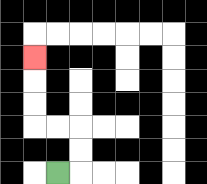{'start': '[2, 7]', 'end': '[1, 2]', 'path_directions': 'R,U,U,L,L,U,U,U', 'path_coordinates': '[[2, 7], [3, 7], [3, 6], [3, 5], [2, 5], [1, 5], [1, 4], [1, 3], [1, 2]]'}